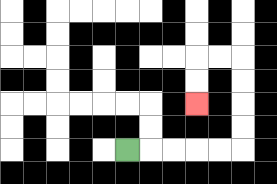{'start': '[5, 6]', 'end': '[8, 4]', 'path_directions': 'R,R,R,R,R,U,U,U,U,L,L,D,D', 'path_coordinates': '[[5, 6], [6, 6], [7, 6], [8, 6], [9, 6], [10, 6], [10, 5], [10, 4], [10, 3], [10, 2], [9, 2], [8, 2], [8, 3], [8, 4]]'}